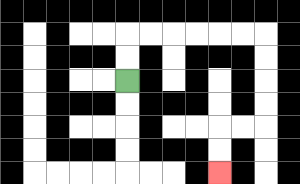{'start': '[5, 3]', 'end': '[9, 7]', 'path_directions': 'U,U,R,R,R,R,R,R,D,D,D,D,L,L,D,D', 'path_coordinates': '[[5, 3], [5, 2], [5, 1], [6, 1], [7, 1], [8, 1], [9, 1], [10, 1], [11, 1], [11, 2], [11, 3], [11, 4], [11, 5], [10, 5], [9, 5], [9, 6], [9, 7]]'}